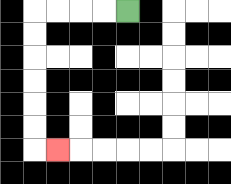{'start': '[5, 0]', 'end': '[2, 6]', 'path_directions': 'L,L,L,L,D,D,D,D,D,D,R', 'path_coordinates': '[[5, 0], [4, 0], [3, 0], [2, 0], [1, 0], [1, 1], [1, 2], [1, 3], [1, 4], [1, 5], [1, 6], [2, 6]]'}